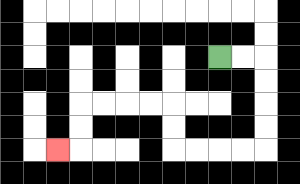{'start': '[9, 2]', 'end': '[2, 6]', 'path_directions': 'R,R,D,D,D,D,L,L,L,L,U,U,L,L,L,L,D,D,L', 'path_coordinates': '[[9, 2], [10, 2], [11, 2], [11, 3], [11, 4], [11, 5], [11, 6], [10, 6], [9, 6], [8, 6], [7, 6], [7, 5], [7, 4], [6, 4], [5, 4], [4, 4], [3, 4], [3, 5], [3, 6], [2, 6]]'}